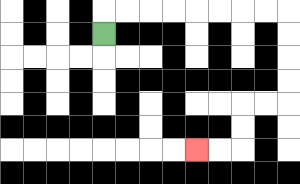{'start': '[4, 1]', 'end': '[8, 6]', 'path_directions': 'U,R,R,R,R,R,R,R,R,D,D,D,D,L,L,D,D,L,L', 'path_coordinates': '[[4, 1], [4, 0], [5, 0], [6, 0], [7, 0], [8, 0], [9, 0], [10, 0], [11, 0], [12, 0], [12, 1], [12, 2], [12, 3], [12, 4], [11, 4], [10, 4], [10, 5], [10, 6], [9, 6], [8, 6]]'}